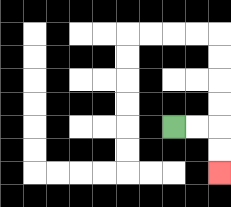{'start': '[7, 5]', 'end': '[9, 7]', 'path_directions': 'R,R,D,D', 'path_coordinates': '[[7, 5], [8, 5], [9, 5], [9, 6], [9, 7]]'}